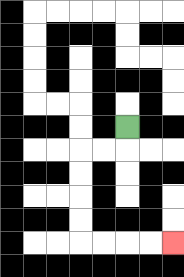{'start': '[5, 5]', 'end': '[7, 10]', 'path_directions': 'D,L,L,D,D,D,D,R,R,R,R', 'path_coordinates': '[[5, 5], [5, 6], [4, 6], [3, 6], [3, 7], [3, 8], [3, 9], [3, 10], [4, 10], [5, 10], [6, 10], [7, 10]]'}